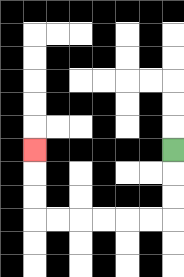{'start': '[7, 6]', 'end': '[1, 6]', 'path_directions': 'D,D,D,L,L,L,L,L,L,U,U,U', 'path_coordinates': '[[7, 6], [7, 7], [7, 8], [7, 9], [6, 9], [5, 9], [4, 9], [3, 9], [2, 9], [1, 9], [1, 8], [1, 7], [1, 6]]'}